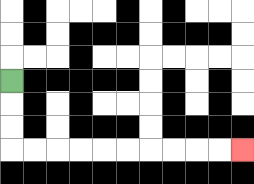{'start': '[0, 3]', 'end': '[10, 6]', 'path_directions': 'D,D,D,R,R,R,R,R,R,R,R,R,R', 'path_coordinates': '[[0, 3], [0, 4], [0, 5], [0, 6], [1, 6], [2, 6], [3, 6], [4, 6], [5, 6], [6, 6], [7, 6], [8, 6], [9, 6], [10, 6]]'}